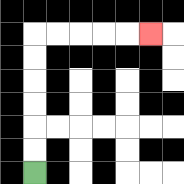{'start': '[1, 7]', 'end': '[6, 1]', 'path_directions': 'U,U,U,U,U,U,R,R,R,R,R', 'path_coordinates': '[[1, 7], [1, 6], [1, 5], [1, 4], [1, 3], [1, 2], [1, 1], [2, 1], [3, 1], [4, 1], [5, 1], [6, 1]]'}